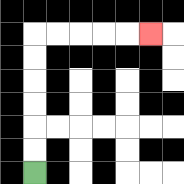{'start': '[1, 7]', 'end': '[6, 1]', 'path_directions': 'U,U,U,U,U,U,R,R,R,R,R', 'path_coordinates': '[[1, 7], [1, 6], [1, 5], [1, 4], [1, 3], [1, 2], [1, 1], [2, 1], [3, 1], [4, 1], [5, 1], [6, 1]]'}